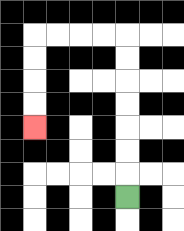{'start': '[5, 8]', 'end': '[1, 5]', 'path_directions': 'U,U,U,U,U,U,U,L,L,L,L,D,D,D,D', 'path_coordinates': '[[5, 8], [5, 7], [5, 6], [5, 5], [5, 4], [5, 3], [5, 2], [5, 1], [4, 1], [3, 1], [2, 1], [1, 1], [1, 2], [1, 3], [1, 4], [1, 5]]'}